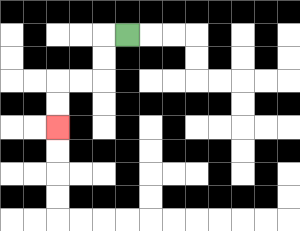{'start': '[5, 1]', 'end': '[2, 5]', 'path_directions': 'L,D,D,L,L,D,D', 'path_coordinates': '[[5, 1], [4, 1], [4, 2], [4, 3], [3, 3], [2, 3], [2, 4], [2, 5]]'}